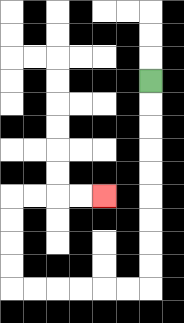{'start': '[6, 3]', 'end': '[4, 8]', 'path_directions': 'D,D,D,D,D,D,D,D,D,L,L,L,L,L,L,U,U,U,U,R,R,R,R', 'path_coordinates': '[[6, 3], [6, 4], [6, 5], [6, 6], [6, 7], [6, 8], [6, 9], [6, 10], [6, 11], [6, 12], [5, 12], [4, 12], [3, 12], [2, 12], [1, 12], [0, 12], [0, 11], [0, 10], [0, 9], [0, 8], [1, 8], [2, 8], [3, 8], [4, 8]]'}